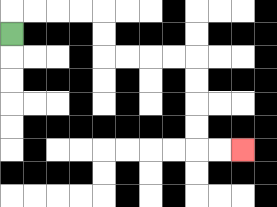{'start': '[0, 1]', 'end': '[10, 6]', 'path_directions': 'U,R,R,R,R,D,D,R,R,R,R,D,D,D,D,R,R', 'path_coordinates': '[[0, 1], [0, 0], [1, 0], [2, 0], [3, 0], [4, 0], [4, 1], [4, 2], [5, 2], [6, 2], [7, 2], [8, 2], [8, 3], [8, 4], [8, 5], [8, 6], [9, 6], [10, 6]]'}